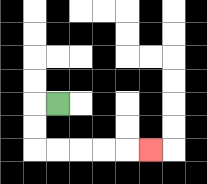{'start': '[2, 4]', 'end': '[6, 6]', 'path_directions': 'L,D,D,R,R,R,R,R', 'path_coordinates': '[[2, 4], [1, 4], [1, 5], [1, 6], [2, 6], [3, 6], [4, 6], [5, 6], [6, 6]]'}